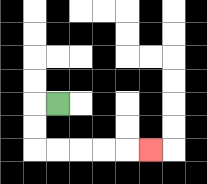{'start': '[2, 4]', 'end': '[6, 6]', 'path_directions': 'L,D,D,R,R,R,R,R', 'path_coordinates': '[[2, 4], [1, 4], [1, 5], [1, 6], [2, 6], [3, 6], [4, 6], [5, 6], [6, 6]]'}